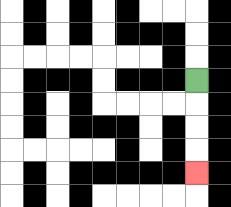{'start': '[8, 3]', 'end': '[8, 7]', 'path_directions': 'D,D,D,D', 'path_coordinates': '[[8, 3], [8, 4], [8, 5], [8, 6], [8, 7]]'}